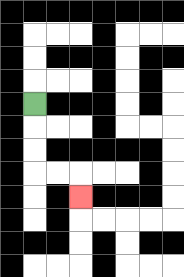{'start': '[1, 4]', 'end': '[3, 8]', 'path_directions': 'D,D,D,R,R,D', 'path_coordinates': '[[1, 4], [1, 5], [1, 6], [1, 7], [2, 7], [3, 7], [3, 8]]'}